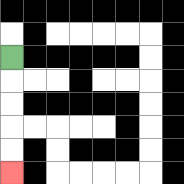{'start': '[0, 2]', 'end': '[0, 7]', 'path_directions': 'D,D,D,D,D', 'path_coordinates': '[[0, 2], [0, 3], [0, 4], [0, 5], [0, 6], [0, 7]]'}